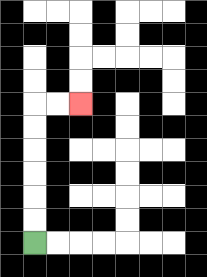{'start': '[1, 10]', 'end': '[3, 4]', 'path_directions': 'U,U,U,U,U,U,R,R', 'path_coordinates': '[[1, 10], [1, 9], [1, 8], [1, 7], [1, 6], [1, 5], [1, 4], [2, 4], [3, 4]]'}